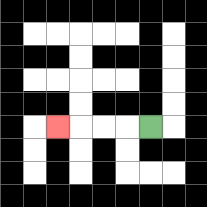{'start': '[6, 5]', 'end': '[2, 5]', 'path_directions': 'L,L,L,L', 'path_coordinates': '[[6, 5], [5, 5], [4, 5], [3, 5], [2, 5]]'}